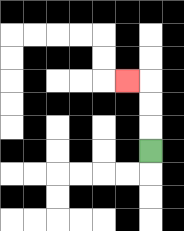{'start': '[6, 6]', 'end': '[5, 3]', 'path_directions': 'U,U,U,L', 'path_coordinates': '[[6, 6], [6, 5], [6, 4], [6, 3], [5, 3]]'}